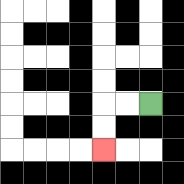{'start': '[6, 4]', 'end': '[4, 6]', 'path_directions': 'L,L,D,D', 'path_coordinates': '[[6, 4], [5, 4], [4, 4], [4, 5], [4, 6]]'}